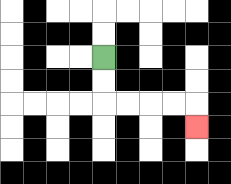{'start': '[4, 2]', 'end': '[8, 5]', 'path_directions': 'D,D,R,R,R,R,D', 'path_coordinates': '[[4, 2], [4, 3], [4, 4], [5, 4], [6, 4], [7, 4], [8, 4], [8, 5]]'}